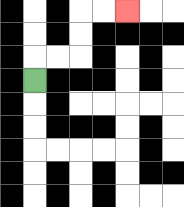{'start': '[1, 3]', 'end': '[5, 0]', 'path_directions': 'U,R,R,U,U,R,R', 'path_coordinates': '[[1, 3], [1, 2], [2, 2], [3, 2], [3, 1], [3, 0], [4, 0], [5, 0]]'}